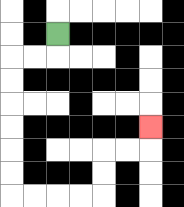{'start': '[2, 1]', 'end': '[6, 5]', 'path_directions': 'D,L,L,D,D,D,D,D,D,R,R,R,R,U,U,R,R,U', 'path_coordinates': '[[2, 1], [2, 2], [1, 2], [0, 2], [0, 3], [0, 4], [0, 5], [0, 6], [0, 7], [0, 8], [1, 8], [2, 8], [3, 8], [4, 8], [4, 7], [4, 6], [5, 6], [6, 6], [6, 5]]'}